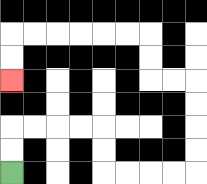{'start': '[0, 7]', 'end': '[0, 3]', 'path_directions': 'U,U,R,R,R,R,D,D,R,R,R,R,U,U,U,U,L,L,U,U,L,L,L,L,L,L,D,D', 'path_coordinates': '[[0, 7], [0, 6], [0, 5], [1, 5], [2, 5], [3, 5], [4, 5], [4, 6], [4, 7], [5, 7], [6, 7], [7, 7], [8, 7], [8, 6], [8, 5], [8, 4], [8, 3], [7, 3], [6, 3], [6, 2], [6, 1], [5, 1], [4, 1], [3, 1], [2, 1], [1, 1], [0, 1], [0, 2], [0, 3]]'}